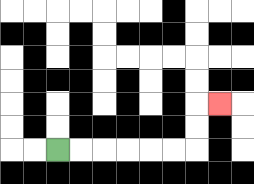{'start': '[2, 6]', 'end': '[9, 4]', 'path_directions': 'R,R,R,R,R,R,U,U,R', 'path_coordinates': '[[2, 6], [3, 6], [4, 6], [5, 6], [6, 6], [7, 6], [8, 6], [8, 5], [8, 4], [9, 4]]'}